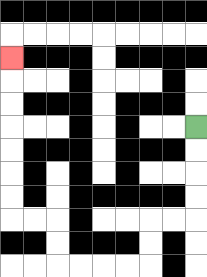{'start': '[8, 5]', 'end': '[0, 2]', 'path_directions': 'D,D,D,D,L,L,D,D,L,L,L,L,U,U,L,L,U,U,U,U,U,U,U', 'path_coordinates': '[[8, 5], [8, 6], [8, 7], [8, 8], [8, 9], [7, 9], [6, 9], [6, 10], [6, 11], [5, 11], [4, 11], [3, 11], [2, 11], [2, 10], [2, 9], [1, 9], [0, 9], [0, 8], [0, 7], [0, 6], [0, 5], [0, 4], [0, 3], [0, 2]]'}